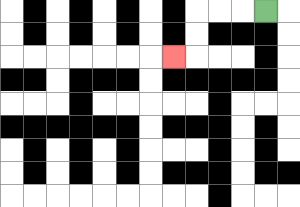{'start': '[11, 0]', 'end': '[7, 2]', 'path_directions': 'L,L,L,D,D,L', 'path_coordinates': '[[11, 0], [10, 0], [9, 0], [8, 0], [8, 1], [8, 2], [7, 2]]'}